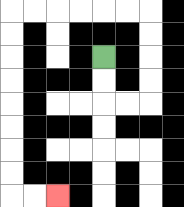{'start': '[4, 2]', 'end': '[2, 8]', 'path_directions': 'D,D,R,R,U,U,U,U,L,L,L,L,L,L,D,D,D,D,D,D,D,D,R,R', 'path_coordinates': '[[4, 2], [4, 3], [4, 4], [5, 4], [6, 4], [6, 3], [6, 2], [6, 1], [6, 0], [5, 0], [4, 0], [3, 0], [2, 0], [1, 0], [0, 0], [0, 1], [0, 2], [0, 3], [0, 4], [0, 5], [0, 6], [0, 7], [0, 8], [1, 8], [2, 8]]'}